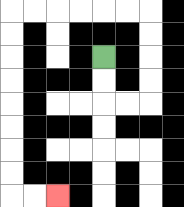{'start': '[4, 2]', 'end': '[2, 8]', 'path_directions': 'D,D,R,R,U,U,U,U,L,L,L,L,L,L,D,D,D,D,D,D,D,D,R,R', 'path_coordinates': '[[4, 2], [4, 3], [4, 4], [5, 4], [6, 4], [6, 3], [6, 2], [6, 1], [6, 0], [5, 0], [4, 0], [3, 0], [2, 0], [1, 0], [0, 0], [0, 1], [0, 2], [0, 3], [0, 4], [0, 5], [0, 6], [0, 7], [0, 8], [1, 8], [2, 8]]'}